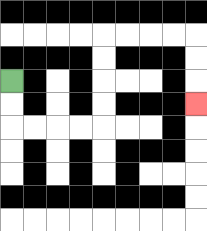{'start': '[0, 3]', 'end': '[8, 4]', 'path_directions': 'D,D,R,R,R,R,U,U,U,U,R,R,R,R,D,D,D', 'path_coordinates': '[[0, 3], [0, 4], [0, 5], [1, 5], [2, 5], [3, 5], [4, 5], [4, 4], [4, 3], [4, 2], [4, 1], [5, 1], [6, 1], [7, 1], [8, 1], [8, 2], [8, 3], [8, 4]]'}